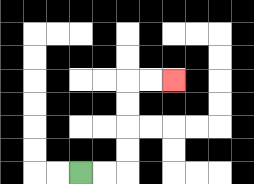{'start': '[3, 7]', 'end': '[7, 3]', 'path_directions': 'R,R,U,U,U,U,R,R', 'path_coordinates': '[[3, 7], [4, 7], [5, 7], [5, 6], [5, 5], [5, 4], [5, 3], [6, 3], [7, 3]]'}